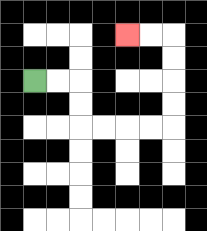{'start': '[1, 3]', 'end': '[5, 1]', 'path_directions': 'R,R,D,D,R,R,R,R,U,U,U,U,L,L', 'path_coordinates': '[[1, 3], [2, 3], [3, 3], [3, 4], [3, 5], [4, 5], [5, 5], [6, 5], [7, 5], [7, 4], [7, 3], [7, 2], [7, 1], [6, 1], [5, 1]]'}